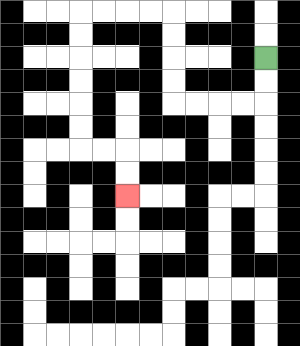{'start': '[11, 2]', 'end': '[5, 8]', 'path_directions': 'D,D,L,L,L,L,U,U,U,U,L,L,L,L,D,D,D,D,D,D,R,R,D,D', 'path_coordinates': '[[11, 2], [11, 3], [11, 4], [10, 4], [9, 4], [8, 4], [7, 4], [7, 3], [7, 2], [7, 1], [7, 0], [6, 0], [5, 0], [4, 0], [3, 0], [3, 1], [3, 2], [3, 3], [3, 4], [3, 5], [3, 6], [4, 6], [5, 6], [5, 7], [5, 8]]'}